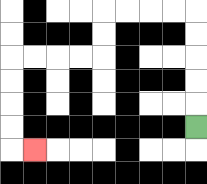{'start': '[8, 5]', 'end': '[1, 6]', 'path_directions': 'U,U,U,U,U,L,L,L,L,D,D,L,L,L,L,D,D,D,D,R', 'path_coordinates': '[[8, 5], [8, 4], [8, 3], [8, 2], [8, 1], [8, 0], [7, 0], [6, 0], [5, 0], [4, 0], [4, 1], [4, 2], [3, 2], [2, 2], [1, 2], [0, 2], [0, 3], [0, 4], [0, 5], [0, 6], [1, 6]]'}